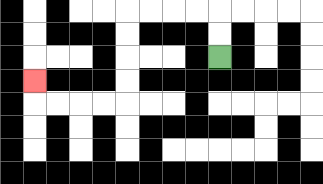{'start': '[9, 2]', 'end': '[1, 3]', 'path_directions': 'U,U,L,L,L,L,D,D,D,D,L,L,L,L,U', 'path_coordinates': '[[9, 2], [9, 1], [9, 0], [8, 0], [7, 0], [6, 0], [5, 0], [5, 1], [5, 2], [5, 3], [5, 4], [4, 4], [3, 4], [2, 4], [1, 4], [1, 3]]'}